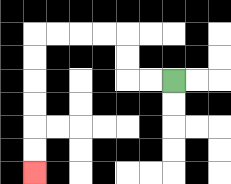{'start': '[7, 3]', 'end': '[1, 7]', 'path_directions': 'L,L,U,U,L,L,L,L,D,D,D,D,D,D', 'path_coordinates': '[[7, 3], [6, 3], [5, 3], [5, 2], [5, 1], [4, 1], [3, 1], [2, 1], [1, 1], [1, 2], [1, 3], [1, 4], [1, 5], [1, 6], [1, 7]]'}